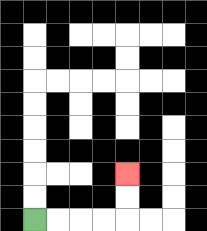{'start': '[1, 9]', 'end': '[5, 7]', 'path_directions': 'R,R,R,R,U,U', 'path_coordinates': '[[1, 9], [2, 9], [3, 9], [4, 9], [5, 9], [5, 8], [5, 7]]'}